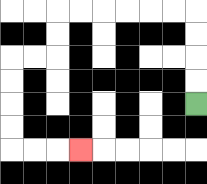{'start': '[8, 4]', 'end': '[3, 6]', 'path_directions': 'U,U,U,U,L,L,L,L,L,L,D,D,L,L,D,D,D,D,R,R,R', 'path_coordinates': '[[8, 4], [8, 3], [8, 2], [8, 1], [8, 0], [7, 0], [6, 0], [5, 0], [4, 0], [3, 0], [2, 0], [2, 1], [2, 2], [1, 2], [0, 2], [0, 3], [0, 4], [0, 5], [0, 6], [1, 6], [2, 6], [3, 6]]'}